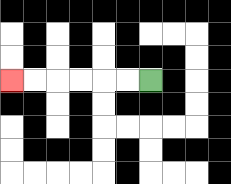{'start': '[6, 3]', 'end': '[0, 3]', 'path_directions': 'L,L,L,L,L,L', 'path_coordinates': '[[6, 3], [5, 3], [4, 3], [3, 3], [2, 3], [1, 3], [0, 3]]'}